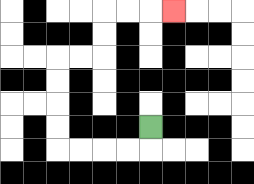{'start': '[6, 5]', 'end': '[7, 0]', 'path_directions': 'D,L,L,L,L,U,U,U,U,R,R,U,U,R,R,R', 'path_coordinates': '[[6, 5], [6, 6], [5, 6], [4, 6], [3, 6], [2, 6], [2, 5], [2, 4], [2, 3], [2, 2], [3, 2], [4, 2], [4, 1], [4, 0], [5, 0], [6, 0], [7, 0]]'}